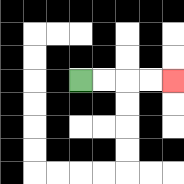{'start': '[3, 3]', 'end': '[7, 3]', 'path_directions': 'R,R,R,R', 'path_coordinates': '[[3, 3], [4, 3], [5, 3], [6, 3], [7, 3]]'}